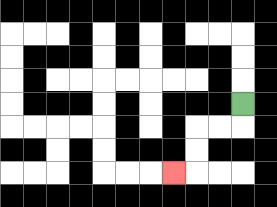{'start': '[10, 4]', 'end': '[7, 7]', 'path_directions': 'D,L,L,D,D,L', 'path_coordinates': '[[10, 4], [10, 5], [9, 5], [8, 5], [8, 6], [8, 7], [7, 7]]'}